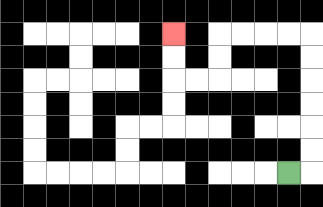{'start': '[12, 7]', 'end': '[7, 1]', 'path_directions': 'R,U,U,U,U,U,U,L,L,L,L,D,D,L,L,U,U', 'path_coordinates': '[[12, 7], [13, 7], [13, 6], [13, 5], [13, 4], [13, 3], [13, 2], [13, 1], [12, 1], [11, 1], [10, 1], [9, 1], [9, 2], [9, 3], [8, 3], [7, 3], [7, 2], [7, 1]]'}